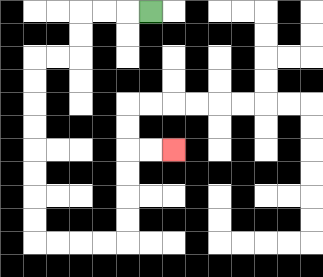{'start': '[6, 0]', 'end': '[7, 6]', 'path_directions': 'L,L,L,D,D,L,L,D,D,D,D,D,D,D,D,R,R,R,R,U,U,U,U,R,R', 'path_coordinates': '[[6, 0], [5, 0], [4, 0], [3, 0], [3, 1], [3, 2], [2, 2], [1, 2], [1, 3], [1, 4], [1, 5], [1, 6], [1, 7], [1, 8], [1, 9], [1, 10], [2, 10], [3, 10], [4, 10], [5, 10], [5, 9], [5, 8], [5, 7], [5, 6], [6, 6], [7, 6]]'}